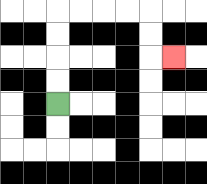{'start': '[2, 4]', 'end': '[7, 2]', 'path_directions': 'U,U,U,U,R,R,R,R,D,D,R', 'path_coordinates': '[[2, 4], [2, 3], [2, 2], [2, 1], [2, 0], [3, 0], [4, 0], [5, 0], [6, 0], [6, 1], [6, 2], [7, 2]]'}